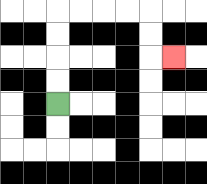{'start': '[2, 4]', 'end': '[7, 2]', 'path_directions': 'U,U,U,U,R,R,R,R,D,D,R', 'path_coordinates': '[[2, 4], [2, 3], [2, 2], [2, 1], [2, 0], [3, 0], [4, 0], [5, 0], [6, 0], [6, 1], [6, 2], [7, 2]]'}